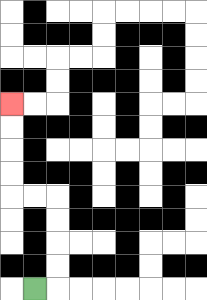{'start': '[1, 12]', 'end': '[0, 4]', 'path_directions': 'R,U,U,U,U,L,L,U,U,U,U', 'path_coordinates': '[[1, 12], [2, 12], [2, 11], [2, 10], [2, 9], [2, 8], [1, 8], [0, 8], [0, 7], [0, 6], [0, 5], [0, 4]]'}